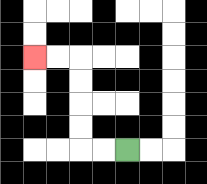{'start': '[5, 6]', 'end': '[1, 2]', 'path_directions': 'L,L,U,U,U,U,L,L', 'path_coordinates': '[[5, 6], [4, 6], [3, 6], [3, 5], [3, 4], [3, 3], [3, 2], [2, 2], [1, 2]]'}